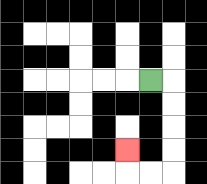{'start': '[6, 3]', 'end': '[5, 6]', 'path_directions': 'R,D,D,D,D,L,L,U', 'path_coordinates': '[[6, 3], [7, 3], [7, 4], [7, 5], [7, 6], [7, 7], [6, 7], [5, 7], [5, 6]]'}